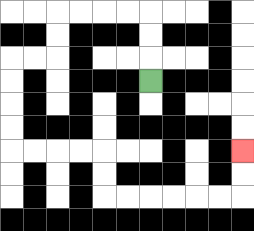{'start': '[6, 3]', 'end': '[10, 6]', 'path_directions': 'U,U,U,L,L,L,L,D,D,L,L,D,D,D,D,R,R,R,R,D,D,R,R,R,R,R,R,U,U', 'path_coordinates': '[[6, 3], [6, 2], [6, 1], [6, 0], [5, 0], [4, 0], [3, 0], [2, 0], [2, 1], [2, 2], [1, 2], [0, 2], [0, 3], [0, 4], [0, 5], [0, 6], [1, 6], [2, 6], [3, 6], [4, 6], [4, 7], [4, 8], [5, 8], [6, 8], [7, 8], [8, 8], [9, 8], [10, 8], [10, 7], [10, 6]]'}